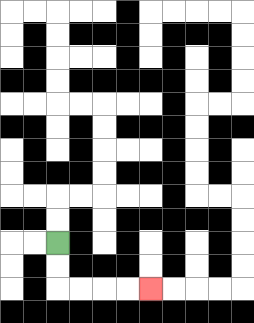{'start': '[2, 10]', 'end': '[6, 12]', 'path_directions': 'D,D,R,R,R,R', 'path_coordinates': '[[2, 10], [2, 11], [2, 12], [3, 12], [4, 12], [5, 12], [6, 12]]'}